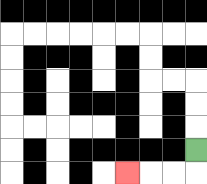{'start': '[8, 6]', 'end': '[5, 7]', 'path_directions': 'D,L,L,L', 'path_coordinates': '[[8, 6], [8, 7], [7, 7], [6, 7], [5, 7]]'}